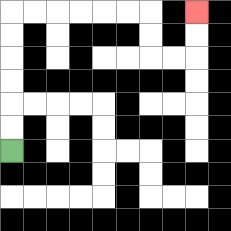{'start': '[0, 6]', 'end': '[8, 0]', 'path_directions': 'U,U,U,U,U,U,R,R,R,R,R,R,D,D,R,R,U,U', 'path_coordinates': '[[0, 6], [0, 5], [0, 4], [0, 3], [0, 2], [0, 1], [0, 0], [1, 0], [2, 0], [3, 0], [4, 0], [5, 0], [6, 0], [6, 1], [6, 2], [7, 2], [8, 2], [8, 1], [8, 0]]'}